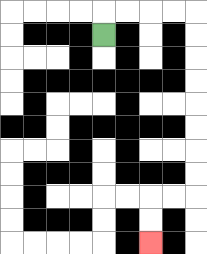{'start': '[4, 1]', 'end': '[6, 10]', 'path_directions': 'U,R,R,R,R,D,D,D,D,D,D,D,D,L,L,D,D', 'path_coordinates': '[[4, 1], [4, 0], [5, 0], [6, 0], [7, 0], [8, 0], [8, 1], [8, 2], [8, 3], [8, 4], [8, 5], [8, 6], [8, 7], [8, 8], [7, 8], [6, 8], [6, 9], [6, 10]]'}